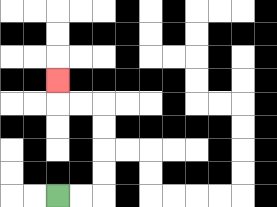{'start': '[2, 8]', 'end': '[2, 3]', 'path_directions': 'R,R,U,U,U,U,L,L,U', 'path_coordinates': '[[2, 8], [3, 8], [4, 8], [4, 7], [4, 6], [4, 5], [4, 4], [3, 4], [2, 4], [2, 3]]'}